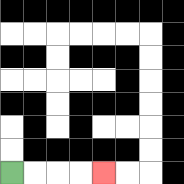{'start': '[0, 7]', 'end': '[4, 7]', 'path_directions': 'R,R,R,R', 'path_coordinates': '[[0, 7], [1, 7], [2, 7], [3, 7], [4, 7]]'}